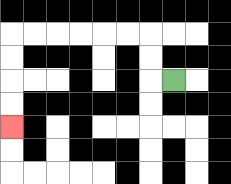{'start': '[7, 3]', 'end': '[0, 5]', 'path_directions': 'L,U,U,L,L,L,L,L,L,D,D,D,D', 'path_coordinates': '[[7, 3], [6, 3], [6, 2], [6, 1], [5, 1], [4, 1], [3, 1], [2, 1], [1, 1], [0, 1], [0, 2], [0, 3], [0, 4], [0, 5]]'}